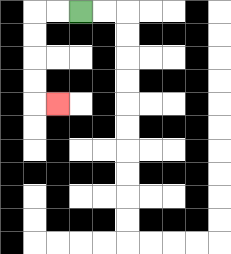{'start': '[3, 0]', 'end': '[2, 4]', 'path_directions': 'L,L,D,D,D,D,R', 'path_coordinates': '[[3, 0], [2, 0], [1, 0], [1, 1], [1, 2], [1, 3], [1, 4], [2, 4]]'}